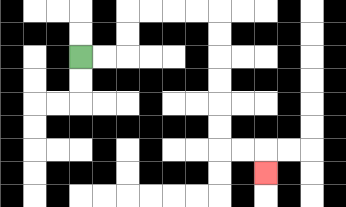{'start': '[3, 2]', 'end': '[11, 7]', 'path_directions': 'R,R,U,U,R,R,R,R,D,D,D,D,D,D,R,R,D', 'path_coordinates': '[[3, 2], [4, 2], [5, 2], [5, 1], [5, 0], [6, 0], [7, 0], [8, 0], [9, 0], [9, 1], [9, 2], [9, 3], [9, 4], [9, 5], [9, 6], [10, 6], [11, 6], [11, 7]]'}